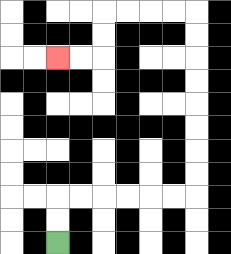{'start': '[2, 10]', 'end': '[2, 2]', 'path_directions': 'U,U,R,R,R,R,R,R,U,U,U,U,U,U,U,U,L,L,L,L,D,D,L,L', 'path_coordinates': '[[2, 10], [2, 9], [2, 8], [3, 8], [4, 8], [5, 8], [6, 8], [7, 8], [8, 8], [8, 7], [8, 6], [8, 5], [8, 4], [8, 3], [8, 2], [8, 1], [8, 0], [7, 0], [6, 0], [5, 0], [4, 0], [4, 1], [4, 2], [3, 2], [2, 2]]'}